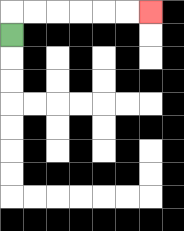{'start': '[0, 1]', 'end': '[6, 0]', 'path_directions': 'U,R,R,R,R,R,R', 'path_coordinates': '[[0, 1], [0, 0], [1, 0], [2, 0], [3, 0], [4, 0], [5, 0], [6, 0]]'}